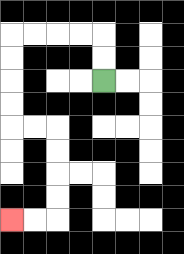{'start': '[4, 3]', 'end': '[0, 9]', 'path_directions': 'U,U,L,L,L,L,D,D,D,D,R,R,D,D,D,D,L,L', 'path_coordinates': '[[4, 3], [4, 2], [4, 1], [3, 1], [2, 1], [1, 1], [0, 1], [0, 2], [0, 3], [0, 4], [0, 5], [1, 5], [2, 5], [2, 6], [2, 7], [2, 8], [2, 9], [1, 9], [0, 9]]'}